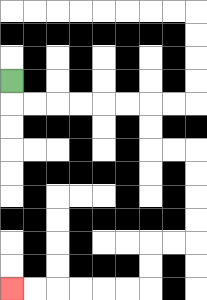{'start': '[0, 3]', 'end': '[0, 12]', 'path_directions': 'D,R,R,R,R,R,R,D,D,R,R,D,D,D,D,L,L,D,D,L,L,L,L,L,L', 'path_coordinates': '[[0, 3], [0, 4], [1, 4], [2, 4], [3, 4], [4, 4], [5, 4], [6, 4], [6, 5], [6, 6], [7, 6], [8, 6], [8, 7], [8, 8], [8, 9], [8, 10], [7, 10], [6, 10], [6, 11], [6, 12], [5, 12], [4, 12], [3, 12], [2, 12], [1, 12], [0, 12]]'}